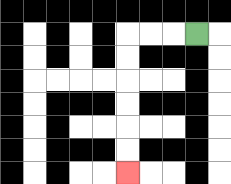{'start': '[8, 1]', 'end': '[5, 7]', 'path_directions': 'L,L,L,D,D,D,D,D,D', 'path_coordinates': '[[8, 1], [7, 1], [6, 1], [5, 1], [5, 2], [5, 3], [5, 4], [5, 5], [5, 6], [5, 7]]'}